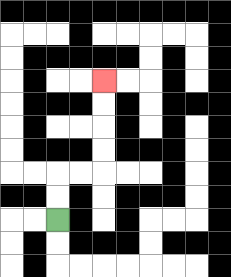{'start': '[2, 9]', 'end': '[4, 3]', 'path_directions': 'U,U,R,R,U,U,U,U', 'path_coordinates': '[[2, 9], [2, 8], [2, 7], [3, 7], [4, 7], [4, 6], [4, 5], [4, 4], [4, 3]]'}